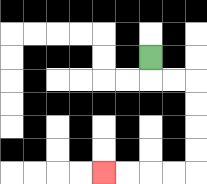{'start': '[6, 2]', 'end': '[4, 7]', 'path_directions': 'D,R,R,D,D,D,D,L,L,L,L', 'path_coordinates': '[[6, 2], [6, 3], [7, 3], [8, 3], [8, 4], [8, 5], [8, 6], [8, 7], [7, 7], [6, 7], [5, 7], [4, 7]]'}